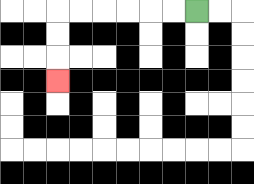{'start': '[8, 0]', 'end': '[2, 3]', 'path_directions': 'L,L,L,L,L,L,D,D,D', 'path_coordinates': '[[8, 0], [7, 0], [6, 0], [5, 0], [4, 0], [3, 0], [2, 0], [2, 1], [2, 2], [2, 3]]'}